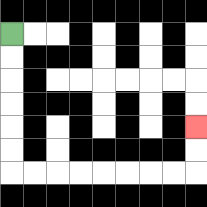{'start': '[0, 1]', 'end': '[8, 5]', 'path_directions': 'D,D,D,D,D,D,R,R,R,R,R,R,R,R,U,U', 'path_coordinates': '[[0, 1], [0, 2], [0, 3], [0, 4], [0, 5], [0, 6], [0, 7], [1, 7], [2, 7], [3, 7], [4, 7], [5, 7], [6, 7], [7, 7], [8, 7], [8, 6], [8, 5]]'}